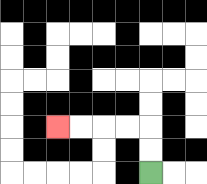{'start': '[6, 7]', 'end': '[2, 5]', 'path_directions': 'U,U,L,L,L,L', 'path_coordinates': '[[6, 7], [6, 6], [6, 5], [5, 5], [4, 5], [3, 5], [2, 5]]'}